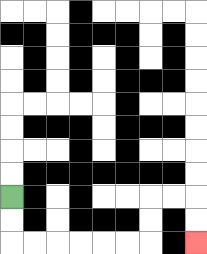{'start': '[0, 8]', 'end': '[8, 10]', 'path_directions': 'D,D,R,R,R,R,R,R,U,U,R,R,D,D', 'path_coordinates': '[[0, 8], [0, 9], [0, 10], [1, 10], [2, 10], [3, 10], [4, 10], [5, 10], [6, 10], [6, 9], [6, 8], [7, 8], [8, 8], [8, 9], [8, 10]]'}